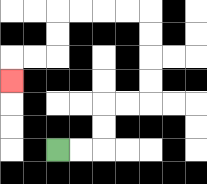{'start': '[2, 6]', 'end': '[0, 3]', 'path_directions': 'R,R,U,U,R,R,U,U,U,U,L,L,L,L,D,D,L,L,D', 'path_coordinates': '[[2, 6], [3, 6], [4, 6], [4, 5], [4, 4], [5, 4], [6, 4], [6, 3], [6, 2], [6, 1], [6, 0], [5, 0], [4, 0], [3, 0], [2, 0], [2, 1], [2, 2], [1, 2], [0, 2], [0, 3]]'}